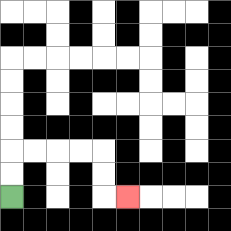{'start': '[0, 8]', 'end': '[5, 8]', 'path_directions': 'U,U,R,R,R,R,D,D,R', 'path_coordinates': '[[0, 8], [0, 7], [0, 6], [1, 6], [2, 6], [3, 6], [4, 6], [4, 7], [4, 8], [5, 8]]'}